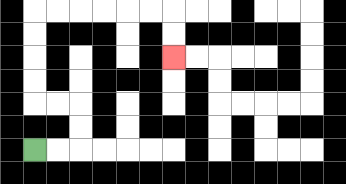{'start': '[1, 6]', 'end': '[7, 2]', 'path_directions': 'R,R,U,U,L,L,U,U,U,U,R,R,R,R,R,R,D,D', 'path_coordinates': '[[1, 6], [2, 6], [3, 6], [3, 5], [3, 4], [2, 4], [1, 4], [1, 3], [1, 2], [1, 1], [1, 0], [2, 0], [3, 0], [4, 0], [5, 0], [6, 0], [7, 0], [7, 1], [7, 2]]'}